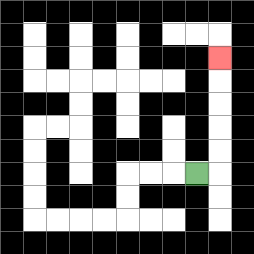{'start': '[8, 7]', 'end': '[9, 2]', 'path_directions': 'R,U,U,U,U,U', 'path_coordinates': '[[8, 7], [9, 7], [9, 6], [9, 5], [9, 4], [9, 3], [9, 2]]'}